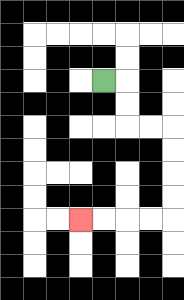{'start': '[4, 3]', 'end': '[3, 9]', 'path_directions': 'R,D,D,R,R,D,D,D,D,L,L,L,L', 'path_coordinates': '[[4, 3], [5, 3], [5, 4], [5, 5], [6, 5], [7, 5], [7, 6], [7, 7], [7, 8], [7, 9], [6, 9], [5, 9], [4, 9], [3, 9]]'}